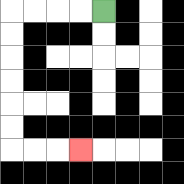{'start': '[4, 0]', 'end': '[3, 6]', 'path_directions': 'L,L,L,L,D,D,D,D,D,D,R,R,R', 'path_coordinates': '[[4, 0], [3, 0], [2, 0], [1, 0], [0, 0], [0, 1], [0, 2], [0, 3], [0, 4], [0, 5], [0, 6], [1, 6], [2, 6], [3, 6]]'}